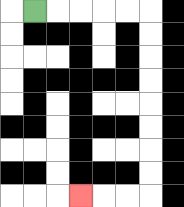{'start': '[1, 0]', 'end': '[3, 8]', 'path_directions': 'R,R,R,R,R,D,D,D,D,D,D,D,D,L,L,L', 'path_coordinates': '[[1, 0], [2, 0], [3, 0], [4, 0], [5, 0], [6, 0], [6, 1], [6, 2], [6, 3], [6, 4], [6, 5], [6, 6], [6, 7], [6, 8], [5, 8], [4, 8], [3, 8]]'}